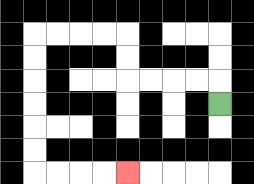{'start': '[9, 4]', 'end': '[5, 7]', 'path_directions': 'U,L,L,L,L,U,U,L,L,L,L,D,D,D,D,D,D,R,R,R,R', 'path_coordinates': '[[9, 4], [9, 3], [8, 3], [7, 3], [6, 3], [5, 3], [5, 2], [5, 1], [4, 1], [3, 1], [2, 1], [1, 1], [1, 2], [1, 3], [1, 4], [1, 5], [1, 6], [1, 7], [2, 7], [3, 7], [4, 7], [5, 7]]'}